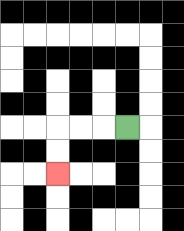{'start': '[5, 5]', 'end': '[2, 7]', 'path_directions': 'L,L,L,D,D', 'path_coordinates': '[[5, 5], [4, 5], [3, 5], [2, 5], [2, 6], [2, 7]]'}